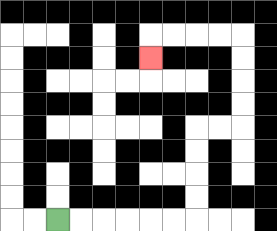{'start': '[2, 9]', 'end': '[6, 2]', 'path_directions': 'R,R,R,R,R,R,U,U,U,U,R,R,U,U,U,U,L,L,L,L,D', 'path_coordinates': '[[2, 9], [3, 9], [4, 9], [5, 9], [6, 9], [7, 9], [8, 9], [8, 8], [8, 7], [8, 6], [8, 5], [9, 5], [10, 5], [10, 4], [10, 3], [10, 2], [10, 1], [9, 1], [8, 1], [7, 1], [6, 1], [6, 2]]'}